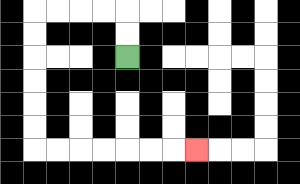{'start': '[5, 2]', 'end': '[8, 6]', 'path_directions': 'U,U,L,L,L,L,D,D,D,D,D,D,R,R,R,R,R,R,R', 'path_coordinates': '[[5, 2], [5, 1], [5, 0], [4, 0], [3, 0], [2, 0], [1, 0], [1, 1], [1, 2], [1, 3], [1, 4], [1, 5], [1, 6], [2, 6], [3, 6], [4, 6], [5, 6], [6, 6], [7, 6], [8, 6]]'}